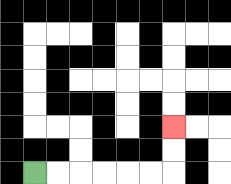{'start': '[1, 7]', 'end': '[7, 5]', 'path_directions': 'R,R,R,R,R,R,U,U', 'path_coordinates': '[[1, 7], [2, 7], [3, 7], [4, 7], [5, 7], [6, 7], [7, 7], [7, 6], [7, 5]]'}